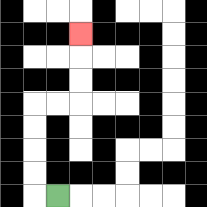{'start': '[2, 8]', 'end': '[3, 1]', 'path_directions': 'L,U,U,U,U,R,R,U,U,U', 'path_coordinates': '[[2, 8], [1, 8], [1, 7], [1, 6], [1, 5], [1, 4], [2, 4], [3, 4], [3, 3], [3, 2], [3, 1]]'}